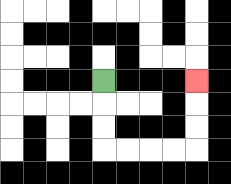{'start': '[4, 3]', 'end': '[8, 3]', 'path_directions': 'D,D,D,R,R,R,R,U,U,U', 'path_coordinates': '[[4, 3], [4, 4], [4, 5], [4, 6], [5, 6], [6, 6], [7, 6], [8, 6], [8, 5], [8, 4], [8, 3]]'}